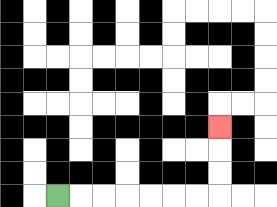{'start': '[2, 8]', 'end': '[9, 5]', 'path_directions': 'R,R,R,R,R,R,R,U,U,U', 'path_coordinates': '[[2, 8], [3, 8], [4, 8], [5, 8], [6, 8], [7, 8], [8, 8], [9, 8], [9, 7], [9, 6], [9, 5]]'}